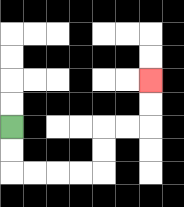{'start': '[0, 5]', 'end': '[6, 3]', 'path_directions': 'D,D,R,R,R,R,U,U,R,R,U,U', 'path_coordinates': '[[0, 5], [0, 6], [0, 7], [1, 7], [2, 7], [3, 7], [4, 7], [4, 6], [4, 5], [5, 5], [6, 5], [6, 4], [6, 3]]'}